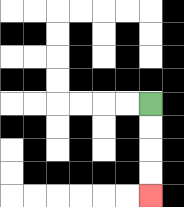{'start': '[6, 4]', 'end': '[6, 8]', 'path_directions': 'D,D,D,D', 'path_coordinates': '[[6, 4], [6, 5], [6, 6], [6, 7], [6, 8]]'}